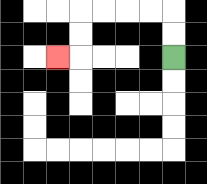{'start': '[7, 2]', 'end': '[2, 2]', 'path_directions': 'U,U,L,L,L,L,D,D,L', 'path_coordinates': '[[7, 2], [7, 1], [7, 0], [6, 0], [5, 0], [4, 0], [3, 0], [3, 1], [3, 2], [2, 2]]'}